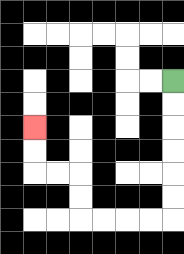{'start': '[7, 3]', 'end': '[1, 5]', 'path_directions': 'D,D,D,D,D,D,L,L,L,L,U,U,L,L,U,U', 'path_coordinates': '[[7, 3], [7, 4], [7, 5], [7, 6], [7, 7], [7, 8], [7, 9], [6, 9], [5, 9], [4, 9], [3, 9], [3, 8], [3, 7], [2, 7], [1, 7], [1, 6], [1, 5]]'}